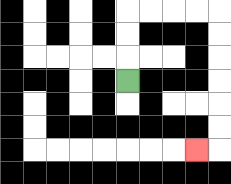{'start': '[5, 3]', 'end': '[8, 6]', 'path_directions': 'U,U,U,R,R,R,R,D,D,D,D,D,D,L', 'path_coordinates': '[[5, 3], [5, 2], [5, 1], [5, 0], [6, 0], [7, 0], [8, 0], [9, 0], [9, 1], [9, 2], [9, 3], [9, 4], [9, 5], [9, 6], [8, 6]]'}